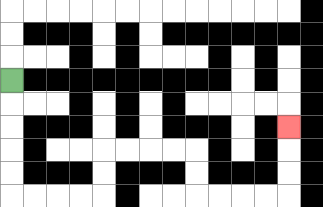{'start': '[0, 3]', 'end': '[12, 5]', 'path_directions': 'D,D,D,D,D,R,R,R,R,U,U,R,R,R,R,D,D,R,R,R,R,U,U,U', 'path_coordinates': '[[0, 3], [0, 4], [0, 5], [0, 6], [0, 7], [0, 8], [1, 8], [2, 8], [3, 8], [4, 8], [4, 7], [4, 6], [5, 6], [6, 6], [7, 6], [8, 6], [8, 7], [8, 8], [9, 8], [10, 8], [11, 8], [12, 8], [12, 7], [12, 6], [12, 5]]'}